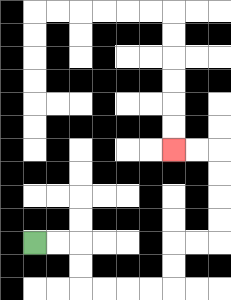{'start': '[1, 10]', 'end': '[7, 6]', 'path_directions': 'R,R,D,D,R,R,R,R,U,U,R,R,U,U,U,U,L,L', 'path_coordinates': '[[1, 10], [2, 10], [3, 10], [3, 11], [3, 12], [4, 12], [5, 12], [6, 12], [7, 12], [7, 11], [7, 10], [8, 10], [9, 10], [9, 9], [9, 8], [9, 7], [9, 6], [8, 6], [7, 6]]'}